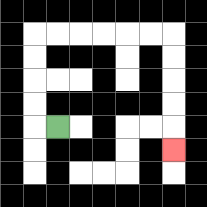{'start': '[2, 5]', 'end': '[7, 6]', 'path_directions': 'L,U,U,U,U,R,R,R,R,R,R,D,D,D,D,D', 'path_coordinates': '[[2, 5], [1, 5], [1, 4], [1, 3], [1, 2], [1, 1], [2, 1], [3, 1], [4, 1], [5, 1], [6, 1], [7, 1], [7, 2], [7, 3], [7, 4], [7, 5], [7, 6]]'}